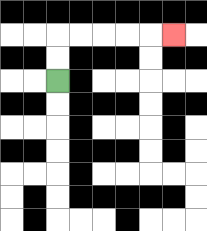{'start': '[2, 3]', 'end': '[7, 1]', 'path_directions': 'U,U,R,R,R,R,R', 'path_coordinates': '[[2, 3], [2, 2], [2, 1], [3, 1], [4, 1], [5, 1], [6, 1], [7, 1]]'}